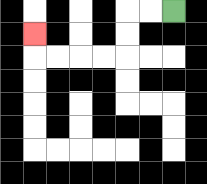{'start': '[7, 0]', 'end': '[1, 1]', 'path_directions': 'L,L,D,D,L,L,L,L,U', 'path_coordinates': '[[7, 0], [6, 0], [5, 0], [5, 1], [5, 2], [4, 2], [3, 2], [2, 2], [1, 2], [1, 1]]'}